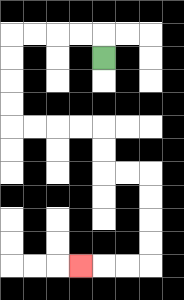{'start': '[4, 2]', 'end': '[3, 11]', 'path_directions': 'U,L,L,L,L,D,D,D,D,R,R,R,R,D,D,R,R,D,D,D,D,L,L,L', 'path_coordinates': '[[4, 2], [4, 1], [3, 1], [2, 1], [1, 1], [0, 1], [0, 2], [0, 3], [0, 4], [0, 5], [1, 5], [2, 5], [3, 5], [4, 5], [4, 6], [4, 7], [5, 7], [6, 7], [6, 8], [6, 9], [6, 10], [6, 11], [5, 11], [4, 11], [3, 11]]'}